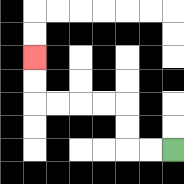{'start': '[7, 6]', 'end': '[1, 2]', 'path_directions': 'L,L,U,U,L,L,L,L,U,U', 'path_coordinates': '[[7, 6], [6, 6], [5, 6], [5, 5], [5, 4], [4, 4], [3, 4], [2, 4], [1, 4], [1, 3], [1, 2]]'}